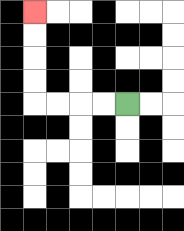{'start': '[5, 4]', 'end': '[1, 0]', 'path_directions': 'L,L,L,L,U,U,U,U', 'path_coordinates': '[[5, 4], [4, 4], [3, 4], [2, 4], [1, 4], [1, 3], [1, 2], [1, 1], [1, 0]]'}